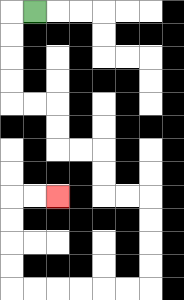{'start': '[1, 0]', 'end': '[2, 8]', 'path_directions': 'L,D,D,D,D,R,R,D,D,R,R,D,D,R,R,D,D,D,D,L,L,L,L,L,L,U,U,U,U,R,R', 'path_coordinates': '[[1, 0], [0, 0], [0, 1], [0, 2], [0, 3], [0, 4], [1, 4], [2, 4], [2, 5], [2, 6], [3, 6], [4, 6], [4, 7], [4, 8], [5, 8], [6, 8], [6, 9], [6, 10], [6, 11], [6, 12], [5, 12], [4, 12], [3, 12], [2, 12], [1, 12], [0, 12], [0, 11], [0, 10], [0, 9], [0, 8], [1, 8], [2, 8]]'}